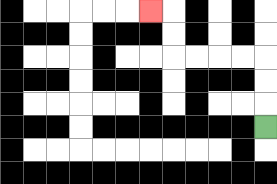{'start': '[11, 5]', 'end': '[6, 0]', 'path_directions': 'U,U,U,L,L,L,L,U,U,L', 'path_coordinates': '[[11, 5], [11, 4], [11, 3], [11, 2], [10, 2], [9, 2], [8, 2], [7, 2], [7, 1], [7, 0], [6, 0]]'}